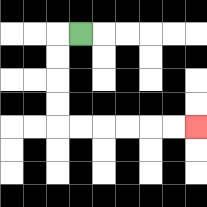{'start': '[3, 1]', 'end': '[8, 5]', 'path_directions': 'L,D,D,D,D,R,R,R,R,R,R', 'path_coordinates': '[[3, 1], [2, 1], [2, 2], [2, 3], [2, 4], [2, 5], [3, 5], [4, 5], [5, 5], [6, 5], [7, 5], [8, 5]]'}